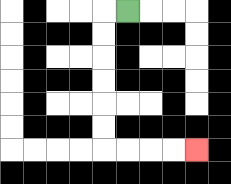{'start': '[5, 0]', 'end': '[8, 6]', 'path_directions': 'L,D,D,D,D,D,D,R,R,R,R', 'path_coordinates': '[[5, 0], [4, 0], [4, 1], [4, 2], [4, 3], [4, 4], [4, 5], [4, 6], [5, 6], [6, 6], [7, 6], [8, 6]]'}